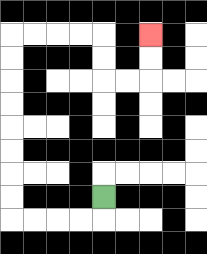{'start': '[4, 8]', 'end': '[6, 1]', 'path_directions': 'D,L,L,L,L,U,U,U,U,U,U,U,U,R,R,R,R,D,D,R,R,U,U', 'path_coordinates': '[[4, 8], [4, 9], [3, 9], [2, 9], [1, 9], [0, 9], [0, 8], [0, 7], [0, 6], [0, 5], [0, 4], [0, 3], [0, 2], [0, 1], [1, 1], [2, 1], [3, 1], [4, 1], [4, 2], [4, 3], [5, 3], [6, 3], [6, 2], [6, 1]]'}